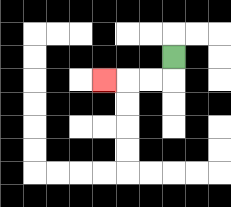{'start': '[7, 2]', 'end': '[4, 3]', 'path_directions': 'D,L,L,L', 'path_coordinates': '[[7, 2], [7, 3], [6, 3], [5, 3], [4, 3]]'}